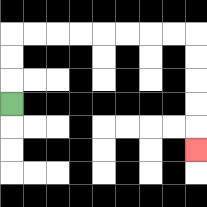{'start': '[0, 4]', 'end': '[8, 6]', 'path_directions': 'U,U,U,R,R,R,R,R,R,R,R,D,D,D,D,D', 'path_coordinates': '[[0, 4], [0, 3], [0, 2], [0, 1], [1, 1], [2, 1], [3, 1], [4, 1], [5, 1], [6, 1], [7, 1], [8, 1], [8, 2], [8, 3], [8, 4], [8, 5], [8, 6]]'}